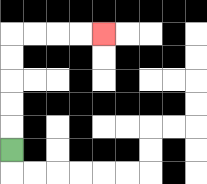{'start': '[0, 6]', 'end': '[4, 1]', 'path_directions': 'U,U,U,U,U,R,R,R,R', 'path_coordinates': '[[0, 6], [0, 5], [0, 4], [0, 3], [0, 2], [0, 1], [1, 1], [2, 1], [3, 1], [4, 1]]'}